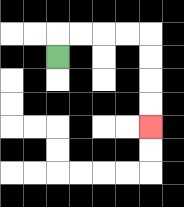{'start': '[2, 2]', 'end': '[6, 5]', 'path_directions': 'U,R,R,R,R,D,D,D,D', 'path_coordinates': '[[2, 2], [2, 1], [3, 1], [4, 1], [5, 1], [6, 1], [6, 2], [6, 3], [6, 4], [6, 5]]'}